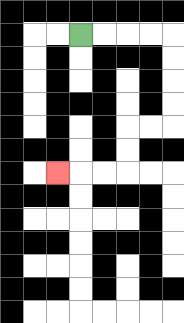{'start': '[3, 1]', 'end': '[2, 7]', 'path_directions': 'R,R,R,R,D,D,D,D,L,L,D,D,L,L,L', 'path_coordinates': '[[3, 1], [4, 1], [5, 1], [6, 1], [7, 1], [7, 2], [7, 3], [7, 4], [7, 5], [6, 5], [5, 5], [5, 6], [5, 7], [4, 7], [3, 7], [2, 7]]'}